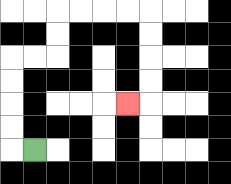{'start': '[1, 6]', 'end': '[5, 4]', 'path_directions': 'L,U,U,U,U,R,R,U,U,R,R,R,R,D,D,D,D,L', 'path_coordinates': '[[1, 6], [0, 6], [0, 5], [0, 4], [0, 3], [0, 2], [1, 2], [2, 2], [2, 1], [2, 0], [3, 0], [4, 0], [5, 0], [6, 0], [6, 1], [6, 2], [6, 3], [6, 4], [5, 4]]'}